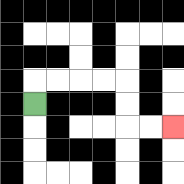{'start': '[1, 4]', 'end': '[7, 5]', 'path_directions': 'U,R,R,R,R,D,D,R,R', 'path_coordinates': '[[1, 4], [1, 3], [2, 3], [3, 3], [4, 3], [5, 3], [5, 4], [5, 5], [6, 5], [7, 5]]'}